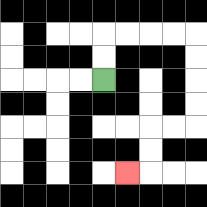{'start': '[4, 3]', 'end': '[5, 7]', 'path_directions': 'U,U,R,R,R,R,D,D,D,D,L,L,D,D,L', 'path_coordinates': '[[4, 3], [4, 2], [4, 1], [5, 1], [6, 1], [7, 1], [8, 1], [8, 2], [8, 3], [8, 4], [8, 5], [7, 5], [6, 5], [6, 6], [6, 7], [5, 7]]'}